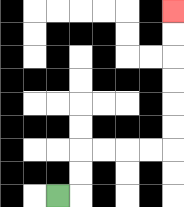{'start': '[2, 8]', 'end': '[7, 0]', 'path_directions': 'R,U,U,R,R,R,R,U,U,U,U,U,U', 'path_coordinates': '[[2, 8], [3, 8], [3, 7], [3, 6], [4, 6], [5, 6], [6, 6], [7, 6], [7, 5], [7, 4], [7, 3], [7, 2], [7, 1], [7, 0]]'}